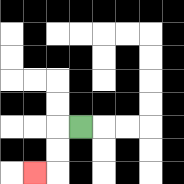{'start': '[3, 5]', 'end': '[1, 7]', 'path_directions': 'L,D,D,L', 'path_coordinates': '[[3, 5], [2, 5], [2, 6], [2, 7], [1, 7]]'}